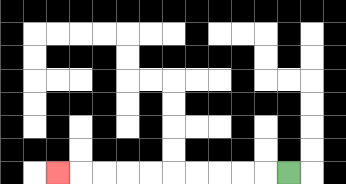{'start': '[12, 7]', 'end': '[2, 7]', 'path_directions': 'L,L,L,L,L,L,L,L,L,L', 'path_coordinates': '[[12, 7], [11, 7], [10, 7], [9, 7], [8, 7], [7, 7], [6, 7], [5, 7], [4, 7], [3, 7], [2, 7]]'}